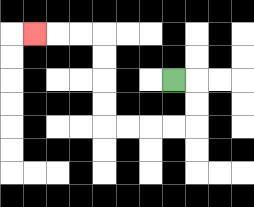{'start': '[7, 3]', 'end': '[1, 1]', 'path_directions': 'R,D,D,L,L,L,L,U,U,U,U,L,L,L', 'path_coordinates': '[[7, 3], [8, 3], [8, 4], [8, 5], [7, 5], [6, 5], [5, 5], [4, 5], [4, 4], [4, 3], [4, 2], [4, 1], [3, 1], [2, 1], [1, 1]]'}